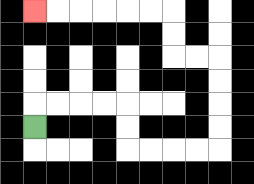{'start': '[1, 5]', 'end': '[1, 0]', 'path_directions': 'U,R,R,R,R,D,D,R,R,R,R,U,U,U,U,L,L,U,U,L,L,L,L,L,L', 'path_coordinates': '[[1, 5], [1, 4], [2, 4], [3, 4], [4, 4], [5, 4], [5, 5], [5, 6], [6, 6], [7, 6], [8, 6], [9, 6], [9, 5], [9, 4], [9, 3], [9, 2], [8, 2], [7, 2], [7, 1], [7, 0], [6, 0], [5, 0], [4, 0], [3, 0], [2, 0], [1, 0]]'}